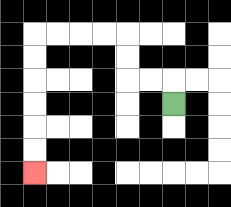{'start': '[7, 4]', 'end': '[1, 7]', 'path_directions': 'U,L,L,U,U,L,L,L,L,D,D,D,D,D,D', 'path_coordinates': '[[7, 4], [7, 3], [6, 3], [5, 3], [5, 2], [5, 1], [4, 1], [3, 1], [2, 1], [1, 1], [1, 2], [1, 3], [1, 4], [1, 5], [1, 6], [1, 7]]'}